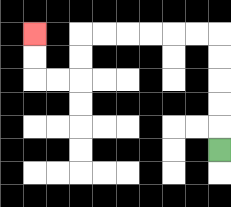{'start': '[9, 6]', 'end': '[1, 1]', 'path_directions': 'U,U,U,U,U,L,L,L,L,L,L,D,D,L,L,U,U', 'path_coordinates': '[[9, 6], [9, 5], [9, 4], [9, 3], [9, 2], [9, 1], [8, 1], [7, 1], [6, 1], [5, 1], [4, 1], [3, 1], [3, 2], [3, 3], [2, 3], [1, 3], [1, 2], [1, 1]]'}